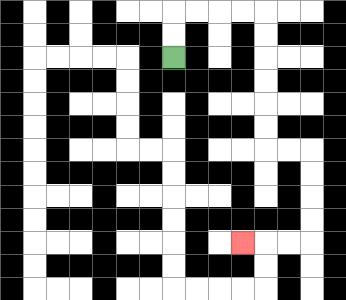{'start': '[7, 2]', 'end': '[10, 10]', 'path_directions': 'U,U,R,R,R,R,D,D,D,D,D,D,R,R,D,D,D,D,L,L,L', 'path_coordinates': '[[7, 2], [7, 1], [7, 0], [8, 0], [9, 0], [10, 0], [11, 0], [11, 1], [11, 2], [11, 3], [11, 4], [11, 5], [11, 6], [12, 6], [13, 6], [13, 7], [13, 8], [13, 9], [13, 10], [12, 10], [11, 10], [10, 10]]'}